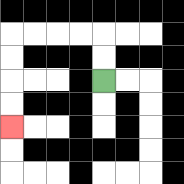{'start': '[4, 3]', 'end': '[0, 5]', 'path_directions': 'U,U,L,L,L,L,D,D,D,D', 'path_coordinates': '[[4, 3], [4, 2], [4, 1], [3, 1], [2, 1], [1, 1], [0, 1], [0, 2], [0, 3], [0, 4], [0, 5]]'}